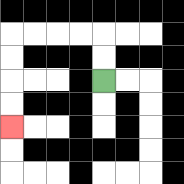{'start': '[4, 3]', 'end': '[0, 5]', 'path_directions': 'U,U,L,L,L,L,D,D,D,D', 'path_coordinates': '[[4, 3], [4, 2], [4, 1], [3, 1], [2, 1], [1, 1], [0, 1], [0, 2], [0, 3], [0, 4], [0, 5]]'}